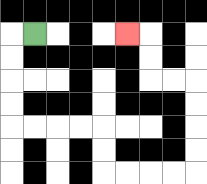{'start': '[1, 1]', 'end': '[5, 1]', 'path_directions': 'L,D,D,D,D,R,R,R,R,D,D,R,R,R,R,U,U,U,U,L,L,U,U,L', 'path_coordinates': '[[1, 1], [0, 1], [0, 2], [0, 3], [0, 4], [0, 5], [1, 5], [2, 5], [3, 5], [4, 5], [4, 6], [4, 7], [5, 7], [6, 7], [7, 7], [8, 7], [8, 6], [8, 5], [8, 4], [8, 3], [7, 3], [6, 3], [6, 2], [6, 1], [5, 1]]'}